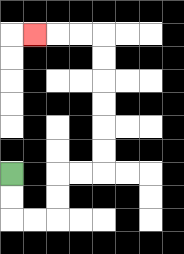{'start': '[0, 7]', 'end': '[1, 1]', 'path_directions': 'D,D,R,R,U,U,R,R,U,U,U,U,U,U,L,L,L', 'path_coordinates': '[[0, 7], [0, 8], [0, 9], [1, 9], [2, 9], [2, 8], [2, 7], [3, 7], [4, 7], [4, 6], [4, 5], [4, 4], [4, 3], [4, 2], [4, 1], [3, 1], [2, 1], [1, 1]]'}